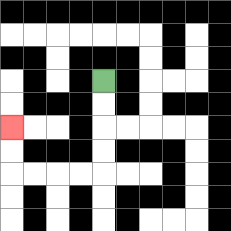{'start': '[4, 3]', 'end': '[0, 5]', 'path_directions': 'D,D,D,D,L,L,L,L,U,U', 'path_coordinates': '[[4, 3], [4, 4], [4, 5], [4, 6], [4, 7], [3, 7], [2, 7], [1, 7], [0, 7], [0, 6], [0, 5]]'}